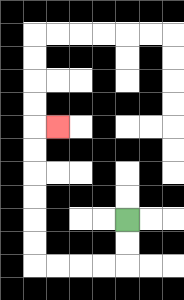{'start': '[5, 9]', 'end': '[2, 5]', 'path_directions': 'D,D,L,L,L,L,U,U,U,U,U,U,R', 'path_coordinates': '[[5, 9], [5, 10], [5, 11], [4, 11], [3, 11], [2, 11], [1, 11], [1, 10], [1, 9], [1, 8], [1, 7], [1, 6], [1, 5], [2, 5]]'}